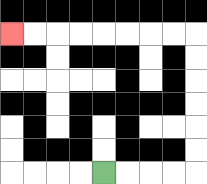{'start': '[4, 7]', 'end': '[0, 1]', 'path_directions': 'R,R,R,R,U,U,U,U,U,U,L,L,L,L,L,L,L,L', 'path_coordinates': '[[4, 7], [5, 7], [6, 7], [7, 7], [8, 7], [8, 6], [8, 5], [8, 4], [8, 3], [8, 2], [8, 1], [7, 1], [6, 1], [5, 1], [4, 1], [3, 1], [2, 1], [1, 1], [0, 1]]'}